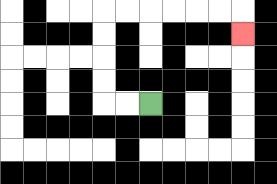{'start': '[6, 4]', 'end': '[10, 1]', 'path_directions': 'L,L,U,U,U,U,R,R,R,R,R,R,D', 'path_coordinates': '[[6, 4], [5, 4], [4, 4], [4, 3], [4, 2], [4, 1], [4, 0], [5, 0], [6, 0], [7, 0], [8, 0], [9, 0], [10, 0], [10, 1]]'}